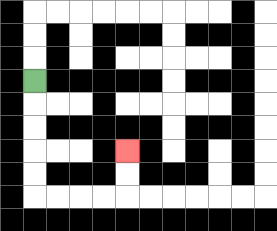{'start': '[1, 3]', 'end': '[5, 6]', 'path_directions': 'D,D,D,D,D,R,R,R,R,U,U', 'path_coordinates': '[[1, 3], [1, 4], [1, 5], [1, 6], [1, 7], [1, 8], [2, 8], [3, 8], [4, 8], [5, 8], [5, 7], [5, 6]]'}